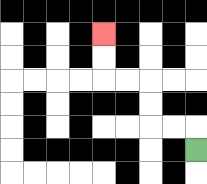{'start': '[8, 6]', 'end': '[4, 1]', 'path_directions': 'U,L,L,U,U,L,L,U,U', 'path_coordinates': '[[8, 6], [8, 5], [7, 5], [6, 5], [6, 4], [6, 3], [5, 3], [4, 3], [4, 2], [4, 1]]'}